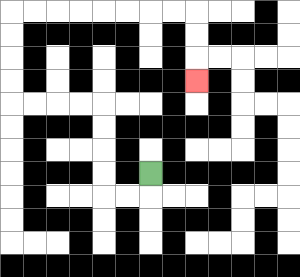{'start': '[6, 7]', 'end': '[8, 3]', 'path_directions': 'D,L,L,U,U,U,U,L,L,L,L,U,U,U,U,R,R,R,R,R,R,R,R,D,D,D', 'path_coordinates': '[[6, 7], [6, 8], [5, 8], [4, 8], [4, 7], [4, 6], [4, 5], [4, 4], [3, 4], [2, 4], [1, 4], [0, 4], [0, 3], [0, 2], [0, 1], [0, 0], [1, 0], [2, 0], [3, 0], [4, 0], [5, 0], [6, 0], [7, 0], [8, 0], [8, 1], [8, 2], [8, 3]]'}